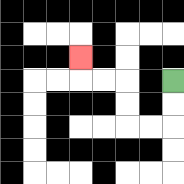{'start': '[7, 3]', 'end': '[3, 2]', 'path_directions': 'D,D,L,L,U,U,L,L,U', 'path_coordinates': '[[7, 3], [7, 4], [7, 5], [6, 5], [5, 5], [5, 4], [5, 3], [4, 3], [3, 3], [3, 2]]'}